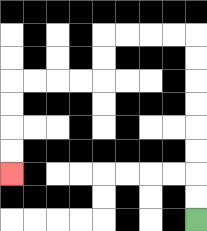{'start': '[8, 9]', 'end': '[0, 7]', 'path_directions': 'U,U,U,U,U,U,U,U,L,L,L,L,D,D,L,L,L,L,D,D,D,D', 'path_coordinates': '[[8, 9], [8, 8], [8, 7], [8, 6], [8, 5], [8, 4], [8, 3], [8, 2], [8, 1], [7, 1], [6, 1], [5, 1], [4, 1], [4, 2], [4, 3], [3, 3], [2, 3], [1, 3], [0, 3], [0, 4], [0, 5], [0, 6], [0, 7]]'}